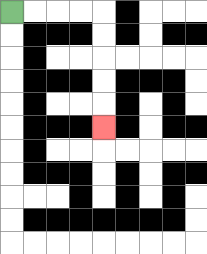{'start': '[0, 0]', 'end': '[4, 5]', 'path_directions': 'R,R,R,R,D,D,D,D,D', 'path_coordinates': '[[0, 0], [1, 0], [2, 0], [3, 0], [4, 0], [4, 1], [4, 2], [4, 3], [4, 4], [4, 5]]'}